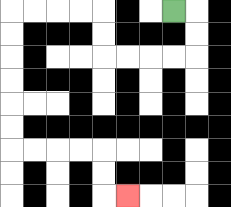{'start': '[7, 0]', 'end': '[5, 8]', 'path_directions': 'R,D,D,L,L,L,L,U,U,L,L,L,L,D,D,D,D,D,D,R,R,R,R,D,D,R', 'path_coordinates': '[[7, 0], [8, 0], [8, 1], [8, 2], [7, 2], [6, 2], [5, 2], [4, 2], [4, 1], [4, 0], [3, 0], [2, 0], [1, 0], [0, 0], [0, 1], [0, 2], [0, 3], [0, 4], [0, 5], [0, 6], [1, 6], [2, 6], [3, 6], [4, 6], [4, 7], [4, 8], [5, 8]]'}